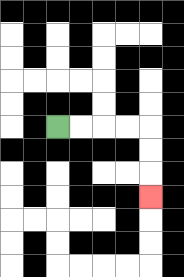{'start': '[2, 5]', 'end': '[6, 8]', 'path_directions': 'R,R,R,R,D,D,D', 'path_coordinates': '[[2, 5], [3, 5], [4, 5], [5, 5], [6, 5], [6, 6], [6, 7], [6, 8]]'}